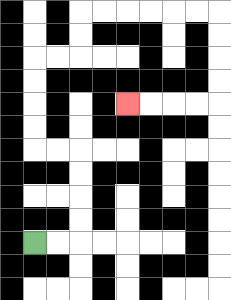{'start': '[1, 10]', 'end': '[5, 4]', 'path_directions': 'R,R,U,U,U,U,L,L,U,U,U,U,R,R,U,U,R,R,R,R,R,R,D,D,D,D,L,L,L,L', 'path_coordinates': '[[1, 10], [2, 10], [3, 10], [3, 9], [3, 8], [3, 7], [3, 6], [2, 6], [1, 6], [1, 5], [1, 4], [1, 3], [1, 2], [2, 2], [3, 2], [3, 1], [3, 0], [4, 0], [5, 0], [6, 0], [7, 0], [8, 0], [9, 0], [9, 1], [9, 2], [9, 3], [9, 4], [8, 4], [7, 4], [6, 4], [5, 4]]'}